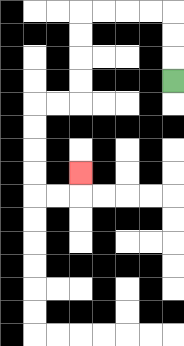{'start': '[7, 3]', 'end': '[3, 7]', 'path_directions': 'U,U,U,L,L,L,L,D,D,D,D,L,L,D,D,D,D,R,R,U', 'path_coordinates': '[[7, 3], [7, 2], [7, 1], [7, 0], [6, 0], [5, 0], [4, 0], [3, 0], [3, 1], [3, 2], [3, 3], [3, 4], [2, 4], [1, 4], [1, 5], [1, 6], [1, 7], [1, 8], [2, 8], [3, 8], [3, 7]]'}